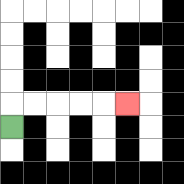{'start': '[0, 5]', 'end': '[5, 4]', 'path_directions': 'U,R,R,R,R,R', 'path_coordinates': '[[0, 5], [0, 4], [1, 4], [2, 4], [3, 4], [4, 4], [5, 4]]'}